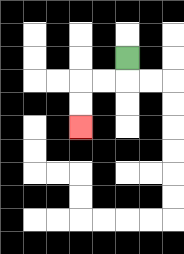{'start': '[5, 2]', 'end': '[3, 5]', 'path_directions': 'D,L,L,D,D', 'path_coordinates': '[[5, 2], [5, 3], [4, 3], [3, 3], [3, 4], [3, 5]]'}